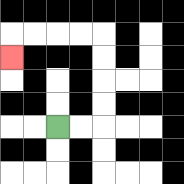{'start': '[2, 5]', 'end': '[0, 2]', 'path_directions': 'R,R,U,U,U,U,L,L,L,L,D', 'path_coordinates': '[[2, 5], [3, 5], [4, 5], [4, 4], [4, 3], [4, 2], [4, 1], [3, 1], [2, 1], [1, 1], [0, 1], [0, 2]]'}